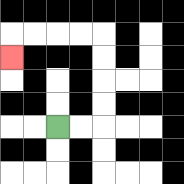{'start': '[2, 5]', 'end': '[0, 2]', 'path_directions': 'R,R,U,U,U,U,L,L,L,L,D', 'path_coordinates': '[[2, 5], [3, 5], [4, 5], [4, 4], [4, 3], [4, 2], [4, 1], [3, 1], [2, 1], [1, 1], [0, 1], [0, 2]]'}